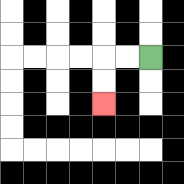{'start': '[6, 2]', 'end': '[4, 4]', 'path_directions': 'L,L,D,D', 'path_coordinates': '[[6, 2], [5, 2], [4, 2], [4, 3], [4, 4]]'}